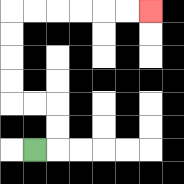{'start': '[1, 6]', 'end': '[6, 0]', 'path_directions': 'R,U,U,L,L,U,U,U,U,R,R,R,R,R,R', 'path_coordinates': '[[1, 6], [2, 6], [2, 5], [2, 4], [1, 4], [0, 4], [0, 3], [0, 2], [0, 1], [0, 0], [1, 0], [2, 0], [3, 0], [4, 0], [5, 0], [6, 0]]'}